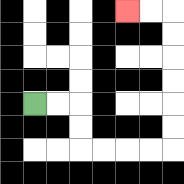{'start': '[1, 4]', 'end': '[5, 0]', 'path_directions': 'R,R,D,D,R,R,R,R,U,U,U,U,U,U,L,L', 'path_coordinates': '[[1, 4], [2, 4], [3, 4], [3, 5], [3, 6], [4, 6], [5, 6], [6, 6], [7, 6], [7, 5], [7, 4], [7, 3], [7, 2], [7, 1], [7, 0], [6, 0], [5, 0]]'}